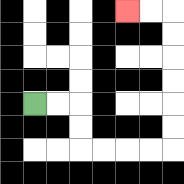{'start': '[1, 4]', 'end': '[5, 0]', 'path_directions': 'R,R,D,D,R,R,R,R,U,U,U,U,U,U,L,L', 'path_coordinates': '[[1, 4], [2, 4], [3, 4], [3, 5], [3, 6], [4, 6], [5, 6], [6, 6], [7, 6], [7, 5], [7, 4], [7, 3], [7, 2], [7, 1], [7, 0], [6, 0], [5, 0]]'}